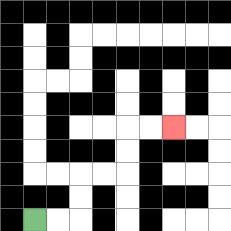{'start': '[1, 9]', 'end': '[7, 5]', 'path_directions': 'R,R,U,U,R,R,U,U,R,R', 'path_coordinates': '[[1, 9], [2, 9], [3, 9], [3, 8], [3, 7], [4, 7], [5, 7], [5, 6], [5, 5], [6, 5], [7, 5]]'}